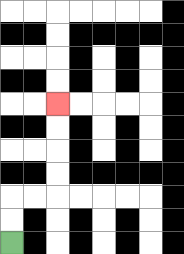{'start': '[0, 10]', 'end': '[2, 4]', 'path_directions': 'U,U,R,R,U,U,U,U', 'path_coordinates': '[[0, 10], [0, 9], [0, 8], [1, 8], [2, 8], [2, 7], [2, 6], [2, 5], [2, 4]]'}